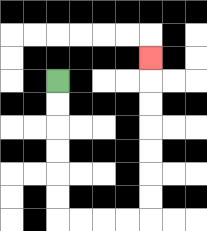{'start': '[2, 3]', 'end': '[6, 2]', 'path_directions': 'D,D,D,D,D,D,R,R,R,R,U,U,U,U,U,U,U', 'path_coordinates': '[[2, 3], [2, 4], [2, 5], [2, 6], [2, 7], [2, 8], [2, 9], [3, 9], [4, 9], [5, 9], [6, 9], [6, 8], [6, 7], [6, 6], [6, 5], [6, 4], [6, 3], [6, 2]]'}